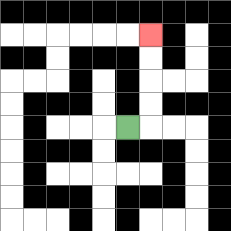{'start': '[5, 5]', 'end': '[6, 1]', 'path_directions': 'R,U,U,U,U', 'path_coordinates': '[[5, 5], [6, 5], [6, 4], [6, 3], [6, 2], [6, 1]]'}